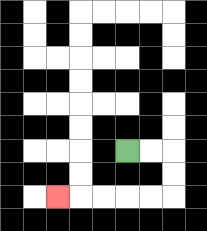{'start': '[5, 6]', 'end': '[2, 8]', 'path_directions': 'R,R,D,D,L,L,L,L,L', 'path_coordinates': '[[5, 6], [6, 6], [7, 6], [7, 7], [7, 8], [6, 8], [5, 8], [4, 8], [3, 8], [2, 8]]'}